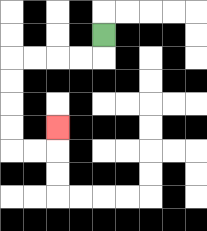{'start': '[4, 1]', 'end': '[2, 5]', 'path_directions': 'D,L,L,L,L,D,D,D,D,R,R,U', 'path_coordinates': '[[4, 1], [4, 2], [3, 2], [2, 2], [1, 2], [0, 2], [0, 3], [0, 4], [0, 5], [0, 6], [1, 6], [2, 6], [2, 5]]'}